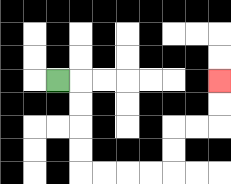{'start': '[2, 3]', 'end': '[9, 3]', 'path_directions': 'R,D,D,D,D,R,R,R,R,U,U,R,R,U,U', 'path_coordinates': '[[2, 3], [3, 3], [3, 4], [3, 5], [3, 6], [3, 7], [4, 7], [5, 7], [6, 7], [7, 7], [7, 6], [7, 5], [8, 5], [9, 5], [9, 4], [9, 3]]'}